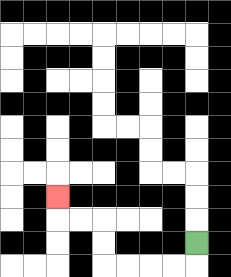{'start': '[8, 10]', 'end': '[2, 8]', 'path_directions': 'D,L,L,L,L,U,U,L,L,U', 'path_coordinates': '[[8, 10], [8, 11], [7, 11], [6, 11], [5, 11], [4, 11], [4, 10], [4, 9], [3, 9], [2, 9], [2, 8]]'}